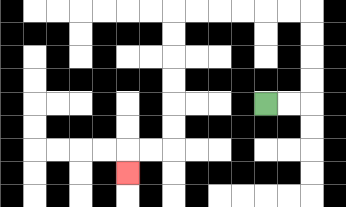{'start': '[11, 4]', 'end': '[5, 7]', 'path_directions': 'R,R,U,U,U,U,L,L,L,L,L,L,D,D,D,D,D,D,L,L,D', 'path_coordinates': '[[11, 4], [12, 4], [13, 4], [13, 3], [13, 2], [13, 1], [13, 0], [12, 0], [11, 0], [10, 0], [9, 0], [8, 0], [7, 0], [7, 1], [7, 2], [7, 3], [7, 4], [7, 5], [7, 6], [6, 6], [5, 6], [5, 7]]'}